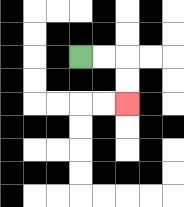{'start': '[3, 2]', 'end': '[5, 4]', 'path_directions': 'R,R,D,D', 'path_coordinates': '[[3, 2], [4, 2], [5, 2], [5, 3], [5, 4]]'}